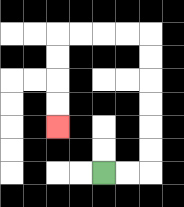{'start': '[4, 7]', 'end': '[2, 5]', 'path_directions': 'R,R,U,U,U,U,U,U,L,L,L,L,D,D,D,D', 'path_coordinates': '[[4, 7], [5, 7], [6, 7], [6, 6], [6, 5], [6, 4], [6, 3], [6, 2], [6, 1], [5, 1], [4, 1], [3, 1], [2, 1], [2, 2], [2, 3], [2, 4], [2, 5]]'}